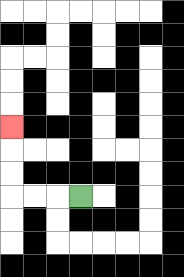{'start': '[3, 8]', 'end': '[0, 5]', 'path_directions': 'L,L,L,U,U,U', 'path_coordinates': '[[3, 8], [2, 8], [1, 8], [0, 8], [0, 7], [0, 6], [0, 5]]'}